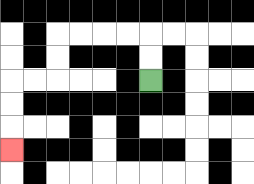{'start': '[6, 3]', 'end': '[0, 6]', 'path_directions': 'U,U,L,L,L,L,D,D,L,L,D,D,D', 'path_coordinates': '[[6, 3], [6, 2], [6, 1], [5, 1], [4, 1], [3, 1], [2, 1], [2, 2], [2, 3], [1, 3], [0, 3], [0, 4], [0, 5], [0, 6]]'}